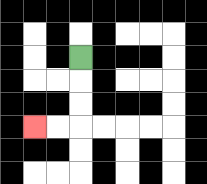{'start': '[3, 2]', 'end': '[1, 5]', 'path_directions': 'D,D,D,L,L', 'path_coordinates': '[[3, 2], [3, 3], [3, 4], [3, 5], [2, 5], [1, 5]]'}